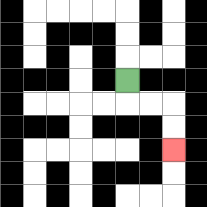{'start': '[5, 3]', 'end': '[7, 6]', 'path_directions': 'D,R,R,D,D', 'path_coordinates': '[[5, 3], [5, 4], [6, 4], [7, 4], [7, 5], [7, 6]]'}